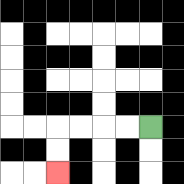{'start': '[6, 5]', 'end': '[2, 7]', 'path_directions': 'L,L,L,L,D,D', 'path_coordinates': '[[6, 5], [5, 5], [4, 5], [3, 5], [2, 5], [2, 6], [2, 7]]'}